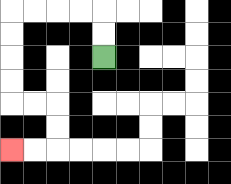{'start': '[4, 2]', 'end': '[0, 6]', 'path_directions': 'U,U,L,L,L,L,D,D,D,D,R,R,D,D,L,L', 'path_coordinates': '[[4, 2], [4, 1], [4, 0], [3, 0], [2, 0], [1, 0], [0, 0], [0, 1], [0, 2], [0, 3], [0, 4], [1, 4], [2, 4], [2, 5], [2, 6], [1, 6], [0, 6]]'}